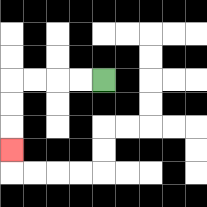{'start': '[4, 3]', 'end': '[0, 6]', 'path_directions': 'L,L,L,L,D,D,D', 'path_coordinates': '[[4, 3], [3, 3], [2, 3], [1, 3], [0, 3], [0, 4], [0, 5], [0, 6]]'}